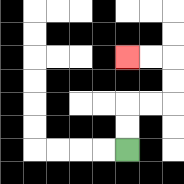{'start': '[5, 6]', 'end': '[5, 2]', 'path_directions': 'U,U,R,R,U,U,L,L', 'path_coordinates': '[[5, 6], [5, 5], [5, 4], [6, 4], [7, 4], [7, 3], [7, 2], [6, 2], [5, 2]]'}